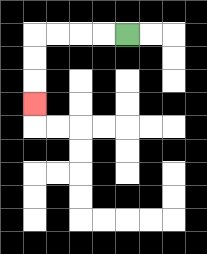{'start': '[5, 1]', 'end': '[1, 4]', 'path_directions': 'L,L,L,L,D,D,D', 'path_coordinates': '[[5, 1], [4, 1], [3, 1], [2, 1], [1, 1], [1, 2], [1, 3], [1, 4]]'}